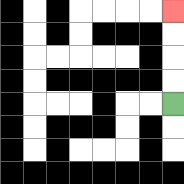{'start': '[7, 4]', 'end': '[7, 0]', 'path_directions': 'U,U,U,U', 'path_coordinates': '[[7, 4], [7, 3], [7, 2], [7, 1], [7, 0]]'}